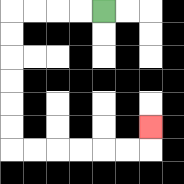{'start': '[4, 0]', 'end': '[6, 5]', 'path_directions': 'L,L,L,L,D,D,D,D,D,D,R,R,R,R,R,R,U', 'path_coordinates': '[[4, 0], [3, 0], [2, 0], [1, 0], [0, 0], [0, 1], [0, 2], [0, 3], [0, 4], [0, 5], [0, 6], [1, 6], [2, 6], [3, 6], [4, 6], [5, 6], [6, 6], [6, 5]]'}